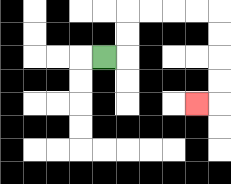{'start': '[4, 2]', 'end': '[8, 4]', 'path_directions': 'R,U,U,R,R,R,R,D,D,D,D,L', 'path_coordinates': '[[4, 2], [5, 2], [5, 1], [5, 0], [6, 0], [7, 0], [8, 0], [9, 0], [9, 1], [9, 2], [9, 3], [9, 4], [8, 4]]'}